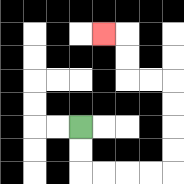{'start': '[3, 5]', 'end': '[4, 1]', 'path_directions': 'D,D,R,R,R,R,U,U,U,U,L,L,U,U,L', 'path_coordinates': '[[3, 5], [3, 6], [3, 7], [4, 7], [5, 7], [6, 7], [7, 7], [7, 6], [7, 5], [7, 4], [7, 3], [6, 3], [5, 3], [5, 2], [5, 1], [4, 1]]'}